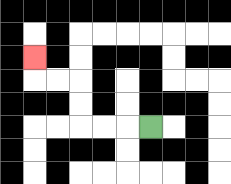{'start': '[6, 5]', 'end': '[1, 2]', 'path_directions': 'L,L,L,U,U,L,L,U', 'path_coordinates': '[[6, 5], [5, 5], [4, 5], [3, 5], [3, 4], [3, 3], [2, 3], [1, 3], [1, 2]]'}